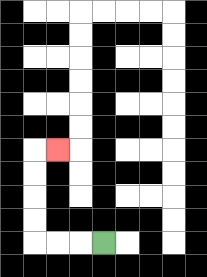{'start': '[4, 10]', 'end': '[2, 6]', 'path_directions': 'L,L,L,U,U,U,U,R', 'path_coordinates': '[[4, 10], [3, 10], [2, 10], [1, 10], [1, 9], [1, 8], [1, 7], [1, 6], [2, 6]]'}